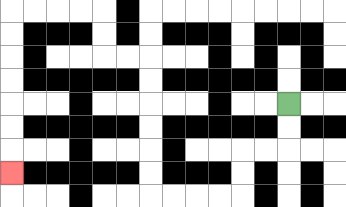{'start': '[12, 4]', 'end': '[0, 7]', 'path_directions': 'D,D,L,L,D,D,L,L,L,L,U,U,U,U,U,U,L,L,U,U,L,L,L,L,D,D,D,D,D,D,D', 'path_coordinates': '[[12, 4], [12, 5], [12, 6], [11, 6], [10, 6], [10, 7], [10, 8], [9, 8], [8, 8], [7, 8], [6, 8], [6, 7], [6, 6], [6, 5], [6, 4], [6, 3], [6, 2], [5, 2], [4, 2], [4, 1], [4, 0], [3, 0], [2, 0], [1, 0], [0, 0], [0, 1], [0, 2], [0, 3], [0, 4], [0, 5], [0, 6], [0, 7]]'}